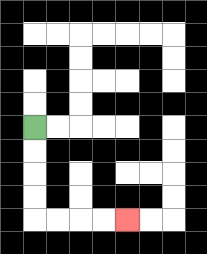{'start': '[1, 5]', 'end': '[5, 9]', 'path_directions': 'D,D,D,D,R,R,R,R', 'path_coordinates': '[[1, 5], [1, 6], [1, 7], [1, 8], [1, 9], [2, 9], [3, 9], [4, 9], [5, 9]]'}